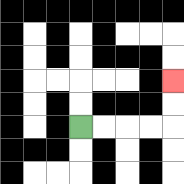{'start': '[3, 5]', 'end': '[7, 3]', 'path_directions': 'R,R,R,R,U,U', 'path_coordinates': '[[3, 5], [4, 5], [5, 5], [6, 5], [7, 5], [7, 4], [7, 3]]'}